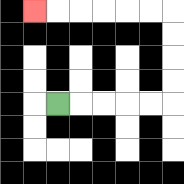{'start': '[2, 4]', 'end': '[1, 0]', 'path_directions': 'R,R,R,R,R,U,U,U,U,L,L,L,L,L,L', 'path_coordinates': '[[2, 4], [3, 4], [4, 4], [5, 4], [6, 4], [7, 4], [7, 3], [7, 2], [7, 1], [7, 0], [6, 0], [5, 0], [4, 0], [3, 0], [2, 0], [1, 0]]'}